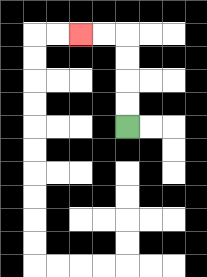{'start': '[5, 5]', 'end': '[3, 1]', 'path_directions': 'U,U,U,U,L,L', 'path_coordinates': '[[5, 5], [5, 4], [5, 3], [5, 2], [5, 1], [4, 1], [3, 1]]'}